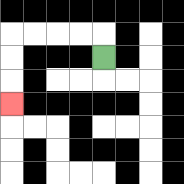{'start': '[4, 2]', 'end': '[0, 4]', 'path_directions': 'U,L,L,L,L,D,D,D', 'path_coordinates': '[[4, 2], [4, 1], [3, 1], [2, 1], [1, 1], [0, 1], [0, 2], [0, 3], [0, 4]]'}